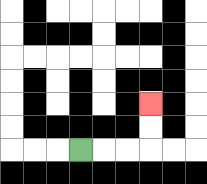{'start': '[3, 6]', 'end': '[6, 4]', 'path_directions': 'R,R,R,U,U', 'path_coordinates': '[[3, 6], [4, 6], [5, 6], [6, 6], [6, 5], [6, 4]]'}